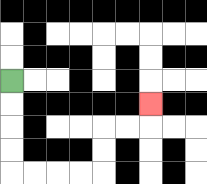{'start': '[0, 3]', 'end': '[6, 4]', 'path_directions': 'D,D,D,D,R,R,R,R,U,U,R,R,U', 'path_coordinates': '[[0, 3], [0, 4], [0, 5], [0, 6], [0, 7], [1, 7], [2, 7], [3, 7], [4, 7], [4, 6], [4, 5], [5, 5], [6, 5], [6, 4]]'}